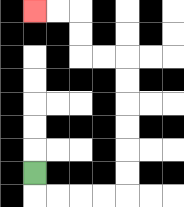{'start': '[1, 7]', 'end': '[1, 0]', 'path_directions': 'D,R,R,R,R,U,U,U,U,U,U,L,L,U,U,L,L', 'path_coordinates': '[[1, 7], [1, 8], [2, 8], [3, 8], [4, 8], [5, 8], [5, 7], [5, 6], [5, 5], [5, 4], [5, 3], [5, 2], [4, 2], [3, 2], [3, 1], [3, 0], [2, 0], [1, 0]]'}